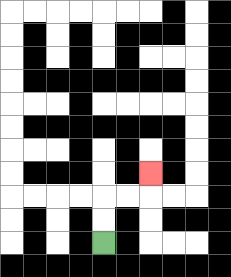{'start': '[4, 10]', 'end': '[6, 7]', 'path_directions': 'U,U,R,R,U', 'path_coordinates': '[[4, 10], [4, 9], [4, 8], [5, 8], [6, 8], [6, 7]]'}